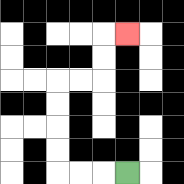{'start': '[5, 7]', 'end': '[5, 1]', 'path_directions': 'L,L,L,U,U,U,U,R,R,U,U,R', 'path_coordinates': '[[5, 7], [4, 7], [3, 7], [2, 7], [2, 6], [2, 5], [2, 4], [2, 3], [3, 3], [4, 3], [4, 2], [4, 1], [5, 1]]'}